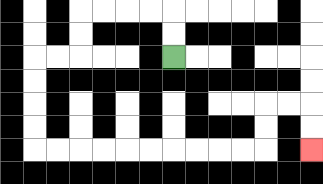{'start': '[7, 2]', 'end': '[13, 6]', 'path_directions': 'U,U,L,L,L,L,D,D,L,L,D,D,D,D,R,R,R,R,R,R,R,R,R,R,U,U,R,R,D,D', 'path_coordinates': '[[7, 2], [7, 1], [7, 0], [6, 0], [5, 0], [4, 0], [3, 0], [3, 1], [3, 2], [2, 2], [1, 2], [1, 3], [1, 4], [1, 5], [1, 6], [2, 6], [3, 6], [4, 6], [5, 6], [6, 6], [7, 6], [8, 6], [9, 6], [10, 6], [11, 6], [11, 5], [11, 4], [12, 4], [13, 4], [13, 5], [13, 6]]'}